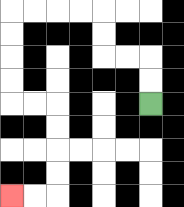{'start': '[6, 4]', 'end': '[0, 8]', 'path_directions': 'U,U,L,L,U,U,L,L,L,L,D,D,D,D,R,R,D,D,D,D,L,L', 'path_coordinates': '[[6, 4], [6, 3], [6, 2], [5, 2], [4, 2], [4, 1], [4, 0], [3, 0], [2, 0], [1, 0], [0, 0], [0, 1], [0, 2], [0, 3], [0, 4], [1, 4], [2, 4], [2, 5], [2, 6], [2, 7], [2, 8], [1, 8], [0, 8]]'}